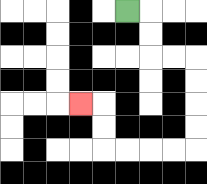{'start': '[5, 0]', 'end': '[3, 4]', 'path_directions': 'R,D,D,R,R,D,D,D,D,L,L,L,L,U,U,L', 'path_coordinates': '[[5, 0], [6, 0], [6, 1], [6, 2], [7, 2], [8, 2], [8, 3], [8, 4], [8, 5], [8, 6], [7, 6], [6, 6], [5, 6], [4, 6], [4, 5], [4, 4], [3, 4]]'}